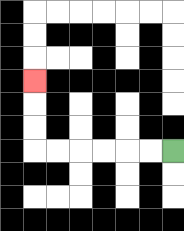{'start': '[7, 6]', 'end': '[1, 3]', 'path_directions': 'L,L,L,L,L,L,U,U,U', 'path_coordinates': '[[7, 6], [6, 6], [5, 6], [4, 6], [3, 6], [2, 6], [1, 6], [1, 5], [1, 4], [1, 3]]'}